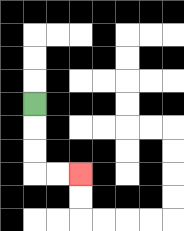{'start': '[1, 4]', 'end': '[3, 7]', 'path_directions': 'D,D,D,R,R', 'path_coordinates': '[[1, 4], [1, 5], [1, 6], [1, 7], [2, 7], [3, 7]]'}